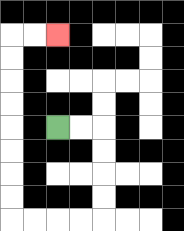{'start': '[2, 5]', 'end': '[2, 1]', 'path_directions': 'R,R,D,D,D,D,L,L,L,L,U,U,U,U,U,U,U,U,R,R', 'path_coordinates': '[[2, 5], [3, 5], [4, 5], [4, 6], [4, 7], [4, 8], [4, 9], [3, 9], [2, 9], [1, 9], [0, 9], [0, 8], [0, 7], [0, 6], [0, 5], [0, 4], [0, 3], [0, 2], [0, 1], [1, 1], [2, 1]]'}